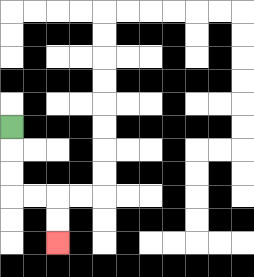{'start': '[0, 5]', 'end': '[2, 10]', 'path_directions': 'D,D,D,R,R,D,D', 'path_coordinates': '[[0, 5], [0, 6], [0, 7], [0, 8], [1, 8], [2, 8], [2, 9], [2, 10]]'}